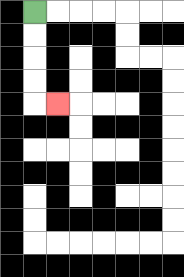{'start': '[1, 0]', 'end': '[2, 4]', 'path_directions': 'D,D,D,D,R', 'path_coordinates': '[[1, 0], [1, 1], [1, 2], [1, 3], [1, 4], [2, 4]]'}